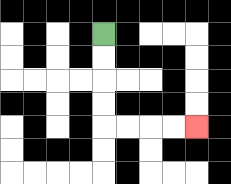{'start': '[4, 1]', 'end': '[8, 5]', 'path_directions': 'D,D,D,D,R,R,R,R', 'path_coordinates': '[[4, 1], [4, 2], [4, 3], [4, 4], [4, 5], [5, 5], [6, 5], [7, 5], [8, 5]]'}